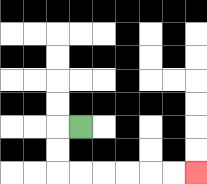{'start': '[3, 5]', 'end': '[8, 7]', 'path_directions': 'L,D,D,R,R,R,R,R,R', 'path_coordinates': '[[3, 5], [2, 5], [2, 6], [2, 7], [3, 7], [4, 7], [5, 7], [6, 7], [7, 7], [8, 7]]'}